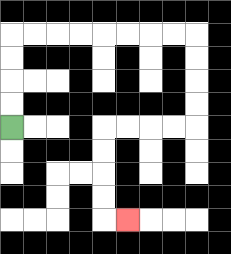{'start': '[0, 5]', 'end': '[5, 9]', 'path_directions': 'U,U,U,U,R,R,R,R,R,R,R,R,D,D,D,D,L,L,L,L,D,D,D,D,R', 'path_coordinates': '[[0, 5], [0, 4], [0, 3], [0, 2], [0, 1], [1, 1], [2, 1], [3, 1], [4, 1], [5, 1], [6, 1], [7, 1], [8, 1], [8, 2], [8, 3], [8, 4], [8, 5], [7, 5], [6, 5], [5, 5], [4, 5], [4, 6], [4, 7], [4, 8], [4, 9], [5, 9]]'}